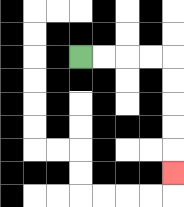{'start': '[3, 2]', 'end': '[7, 7]', 'path_directions': 'R,R,R,R,D,D,D,D,D', 'path_coordinates': '[[3, 2], [4, 2], [5, 2], [6, 2], [7, 2], [7, 3], [7, 4], [7, 5], [7, 6], [7, 7]]'}